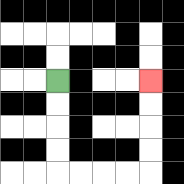{'start': '[2, 3]', 'end': '[6, 3]', 'path_directions': 'D,D,D,D,R,R,R,R,U,U,U,U', 'path_coordinates': '[[2, 3], [2, 4], [2, 5], [2, 6], [2, 7], [3, 7], [4, 7], [5, 7], [6, 7], [6, 6], [6, 5], [6, 4], [6, 3]]'}